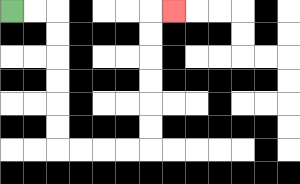{'start': '[0, 0]', 'end': '[7, 0]', 'path_directions': 'R,R,D,D,D,D,D,D,R,R,R,R,U,U,U,U,U,U,R', 'path_coordinates': '[[0, 0], [1, 0], [2, 0], [2, 1], [2, 2], [2, 3], [2, 4], [2, 5], [2, 6], [3, 6], [4, 6], [5, 6], [6, 6], [6, 5], [6, 4], [6, 3], [6, 2], [6, 1], [6, 0], [7, 0]]'}